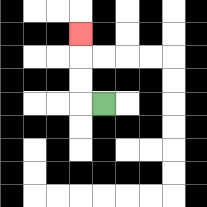{'start': '[4, 4]', 'end': '[3, 1]', 'path_directions': 'L,U,U,U', 'path_coordinates': '[[4, 4], [3, 4], [3, 3], [3, 2], [3, 1]]'}